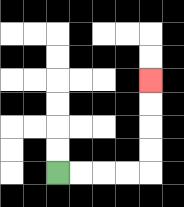{'start': '[2, 7]', 'end': '[6, 3]', 'path_directions': 'R,R,R,R,U,U,U,U', 'path_coordinates': '[[2, 7], [3, 7], [4, 7], [5, 7], [6, 7], [6, 6], [6, 5], [6, 4], [6, 3]]'}